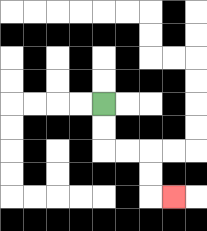{'start': '[4, 4]', 'end': '[7, 8]', 'path_directions': 'D,D,R,R,D,D,R', 'path_coordinates': '[[4, 4], [4, 5], [4, 6], [5, 6], [6, 6], [6, 7], [6, 8], [7, 8]]'}